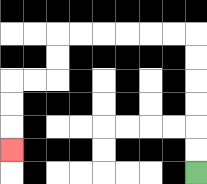{'start': '[8, 7]', 'end': '[0, 6]', 'path_directions': 'U,U,U,U,U,U,L,L,L,L,L,L,D,D,L,L,D,D,D', 'path_coordinates': '[[8, 7], [8, 6], [8, 5], [8, 4], [8, 3], [8, 2], [8, 1], [7, 1], [6, 1], [5, 1], [4, 1], [3, 1], [2, 1], [2, 2], [2, 3], [1, 3], [0, 3], [0, 4], [0, 5], [0, 6]]'}